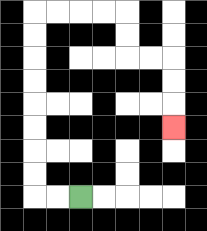{'start': '[3, 8]', 'end': '[7, 5]', 'path_directions': 'L,L,U,U,U,U,U,U,U,U,R,R,R,R,D,D,R,R,D,D,D', 'path_coordinates': '[[3, 8], [2, 8], [1, 8], [1, 7], [1, 6], [1, 5], [1, 4], [1, 3], [1, 2], [1, 1], [1, 0], [2, 0], [3, 0], [4, 0], [5, 0], [5, 1], [5, 2], [6, 2], [7, 2], [7, 3], [7, 4], [7, 5]]'}